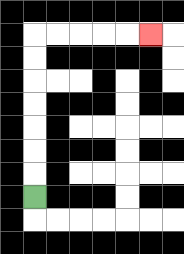{'start': '[1, 8]', 'end': '[6, 1]', 'path_directions': 'U,U,U,U,U,U,U,R,R,R,R,R', 'path_coordinates': '[[1, 8], [1, 7], [1, 6], [1, 5], [1, 4], [1, 3], [1, 2], [1, 1], [2, 1], [3, 1], [4, 1], [5, 1], [6, 1]]'}